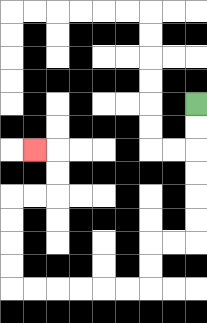{'start': '[8, 4]', 'end': '[1, 6]', 'path_directions': 'D,D,D,D,D,D,L,L,D,D,L,L,L,L,L,L,U,U,U,U,R,R,U,U,L', 'path_coordinates': '[[8, 4], [8, 5], [8, 6], [8, 7], [8, 8], [8, 9], [8, 10], [7, 10], [6, 10], [6, 11], [6, 12], [5, 12], [4, 12], [3, 12], [2, 12], [1, 12], [0, 12], [0, 11], [0, 10], [0, 9], [0, 8], [1, 8], [2, 8], [2, 7], [2, 6], [1, 6]]'}